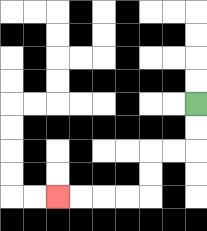{'start': '[8, 4]', 'end': '[2, 8]', 'path_directions': 'D,D,L,L,D,D,L,L,L,L', 'path_coordinates': '[[8, 4], [8, 5], [8, 6], [7, 6], [6, 6], [6, 7], [6, 8], [5, 8], [4, 8], [3, 8], [2, 8]]'}